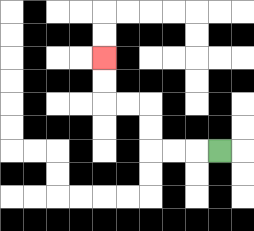{'start': '[9, 6]', 'end': '[4, 2]', 'path_directions': 'L,L,L,U,U,L,L,U,U', 'path_coordinates': '[[9, 6], [8, 6], [7, 6], [6, 6], [6, 5], [6, 4], [5, 4], [4, 4], [4, 3], [4, 2]]'}